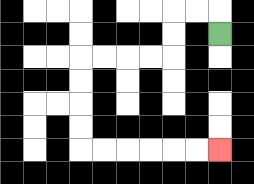{'start': '[9, 1]', 'end': '[9, 6]', 'path_directions': 'U,L,L,D,D,L,L,L,L,D,D,D,D,R,R,R,R,R,R', 'path_coordinates': '[[9, 1], [9, 0], [8, 0], [7, 0], [7, 1], [7, 2], [6, 2], [5, 2], [4, 2], [3, 2], [3, 3], [3, 4], [3, 5], [3, 6], [4, 6], [5, 6], [6, 6], [7, 6], [8, 6], [9, 6]]'}